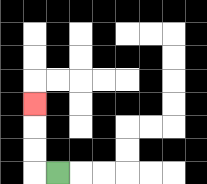{'start': '[2, 7]', 'end': '[1, 4]', 'path_directions': 'L,U,U,U', 'path_coordinates': '[[2, 7], [1, 7], [1, 6], [1, 5], [1, 4]]'}